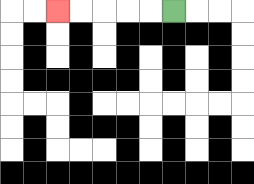{'start': '[7, 0]', 'end': '[2, 0]', 'path_directions': 'L,L,L,L,L', 'path_coordinates': '[[7, 0], [6, 0], [5, 0], [4, 0], [3, 0], [2, 0]]'}